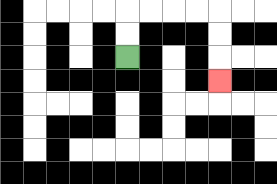{'start': '[5, 2]', 'end': '[9, 3]', 'path_directions': 'U,U,R,R,R,R,D,D,D', 'path_coordinates': '[[5, 2], [5, 1], [5, 0], [6, 0], [7, 0], [8, 0], [9, 0], [9, 1], [9, 2], [9, 3]]'}